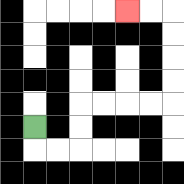{'start': '[1, 5]', 'end': '[5, 0]', 'path_directions': 'D,R,R,U,U,R,R,R,R,U,U,U,U,L,L', 'path_coordinates': '[[1, 5], [1, 6], [2, 6], [3, 6], [3, 5], [3, 4], [4, 4], [5, 4], [6, 4], [7, 4], [7, 3], [7, 2], [7, 1], [7, 0], [6, 0], [5, 0]]'}